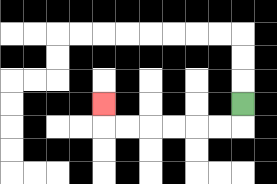{'start': '[10, 4]', 'end': '[4, 4]', 'path_directions': 'D,L,L,L,L,L,L,U', 'path_coordinates': '[[10, 4], [10, 5], [9, 5], [8, 5], [7, 5], [6, 5], [5, 5], [4, 5], [4, 4]]'}